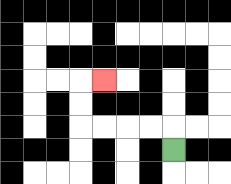{'start': '[7, 6]', 'end': '[4, 3]', 'path_directions': 'U,L,L,L,L,U,U,R', 'path_coordinates': '[[7, 6], [7, 5], [6, 5], [5, 5], [4, 5], [3, 5], [3, 4], [3, 3], [4, 3]]'}